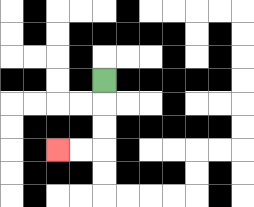{'start': '[4, 3]', 'end': '[2, 6]', 'path_directions': 'D,D,D,L,L', 'path_coordinates': '[[4, 3], [4, 4], [4, 5], [4, 6], [3, 6], [2, 6]]'}